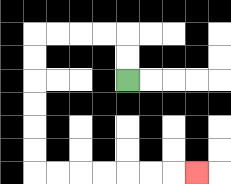{'start': '[5, 3]', 'end': '[8, 7]', 'path_directions': 'U,U,L,L,L,L,D,D,D,D,D,D,R,R,R,R,R,R,R', 'path_coordinates': '[[5, 3], [5, 2], [5, 1], [4, 1], [3, 1], [2, 1], [1, 1], [1, 2], [1, 3], [1, 4], [1, 5], [1, 6], [1, 7], [2, 7], [3, 7], [4, 7], [5, 7], [6, 7], [7, 7], [8, 7]]'}